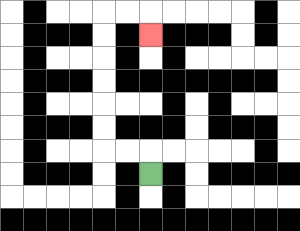{'start': '[6, 7]', 'end': '[6, 1]', 'path_directions': 'U,L,L,U,U,U,U,U,U,R,R,D', 'path_coordinates': '[[6, 7], [6, 6], [5, 6], [4, 6], [4, 5], [4, 4], [4, 3], [4, 2], [4, 1], [4, 0], [5, 0], [6, 0], [6, 1]]'}